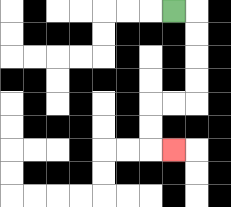{'start': '[7, 0]', 'end': '[7, 6]', 'path_directions': 'R,D,D,D,D,L,L,D,D,R', 'path_coordinates': '[[7, 0], [8, 0], [8, 1], [8, 2], [8, 3], [8, 4], [7, 4], [6, 4], [6, 5], [6, 6], [7, 6]]'}